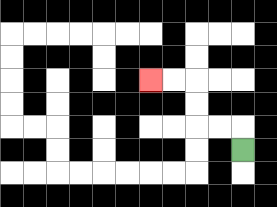{'start': '[10, 6]', 'end': '[6, 3]', 'path_directions': 'U,L,L,U,U,L,L', 'path_coordinates': '[[10, 6], [10, 5], [9, 5], [8, 5], [8, 4], [8, 3], [7, 3], [6, 3]]'}